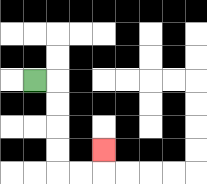{'start': '[1, 3]', 'end': '[4, 6]', 'path_directions': 'R,D,D,D,D,R,R,U', 'path_coordinates': '[[1, 3], [2, 3], [2, 4], [2, 5], [2, 6], [2, 7], [3, 7], [4, 7], [4, 6]]'}